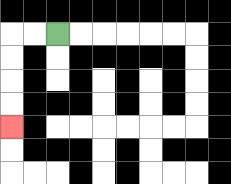{'start': '[2, 1]', 'end': '[0, 5]', 'path_directions': 'L,L,D,D,D,D', 'path_coordinates': '[[2, 1], [1, 1], [0, 1], [0, 2], [0, 3], [0, 4], [0, 5]]'}